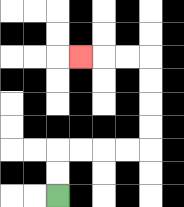{'start': '[2, 8]', 'end': '[3, 2]', 'path_directions': 'U,U,R,R,R,R,U,U,U,U,L,L,L', 'path_coordinates': '[[2, 8], [2, 7], [2, 6], [3, 6], [4, 6], [5, 6], [6, 6], [6, 5], [6, 4], [6, 3], [6, 2], [5, 2], [4, 2], [3, 2]]'}